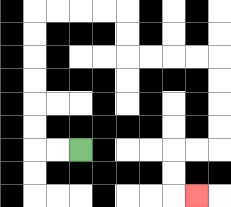{'start': '[3, 6]', 'end': '[8, 8]', 'path_directions': 'L,L,U,U,U,U,U,U,R,R,R,R,D,D,R,R,R,R,D,D,D,D,L,L,D,D,R', 'path_coordinates': '[[3, 6], [2, 6], [1, 6], [1, 5], [1, 4], [1, 3], [1, 2], [1, 1], [1, 0], [2, 0], [3, 0], [4, 0], [5, 0], [5, 1], [5, 2], [6, 2], [7, 2], [8, 2], [9, 2], [9, 3], [9, 4], [9, 5], [9, 6], [8, 6], [7, 6], [7, 7], [7, 8], [8, 8]]'}